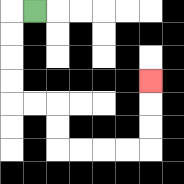{'start': '[1, 0]', 'end': '[6, 3]', 'path_directions': 'L,D,D,D,D,R,R,D,D,R,R,R,R,U,U,U', 'path_coordinates': '[[1, 0], [0, 0], [0, 1], [0, 2], [0, 3], [0, 4], [1, 4], [2, 4], [2, 5], [2, 6], [3, 6], [4, 6], [5, 6], [6, 6], [6, 5], [6, 4], [6, 3]]'}